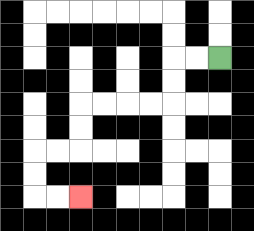{'start': '[9, 2]', 'end': '[3, 8]', 'path_directions': 'L,L,D,D,L,L,L,L,D,D,L,L,D,D,R,R', 'path_coordinates': '[[9, 2], [8, 2], [7, 2], [7, 3], [7, 4], [6, 4], [5, 4], [4, 4], [3, 4], [3, 5], [3, 6], [2, 6], [1, 6], [1, 7], [1, 8], [2, 8], [3, 8]]'}